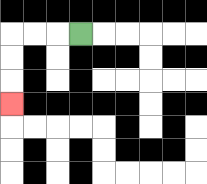{'start': '[3, 1]', 'end': '[0, 4]', 'path_directions': 'L,L,L,D,D,D', 'path_coordinates': '[[3, 1], [2, 1], [1, 1], [0, 1], [0, 2], [0, 3], [0, 4]]'}